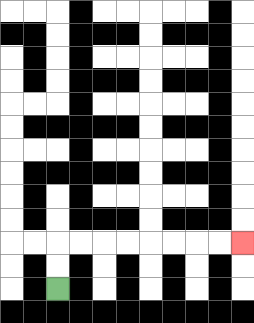{'start': '[2, 12]', 'end': '[10, 10]', 'path_directions': 'U,U,R,R,R,R,R,R,R,R', 'path_coordinates': '[[2, 12], [2, 11], [2, 10], [3, 10], [4, 10], [5, 10], [6, 10], [7, 10], [8, 10], [9, 10], [10, 10]]'}